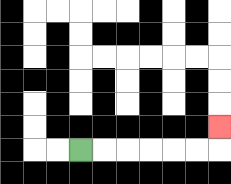{'start': '[3, 6]', 'end': '[9, 5]', 'path_directions': 'R,R,R,R,R,R,U', 'path_coordinates': '[[3, 6], [4, 6], [5, 6], [6, 6], [7, 6], [8, 6], [9, 6], [9, 5]]'}